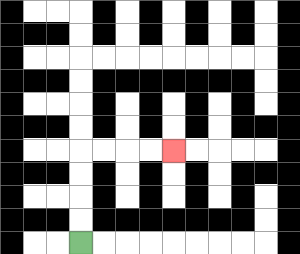{'start': '[3, 10]', 'end': '[7, 6]', 'path_directions': 'U,U,U,U,R,R,R,R', 'path_coordinates': '[[3, 10], [3, 9], [3, 8], [3, 7], [3, 6], [4, 6], [5, 6], [6, 6], [7, 6]]'}